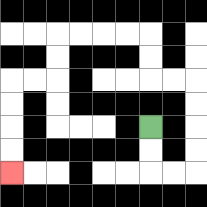{'start': '[6, 5]', 'end': '[0, 7]', 'path_directions': 'D,D,R,R,U,U,U,U,L,L,U,U,L,L,L,L,D,D,L,L,D,D,D,D', 'path_coordinates': '[[6, 5], [6, 6], [6, 7], [7, 7], [8, 7], [8, 6], [8, 5], [8, 4], [8, 3], [7, 3], [6, 3], [6, 2], [6, 1], [5, 1], [4, 1], [3, 1], [2, 1], [2, 2], [2, 3], [1, 3], [0, 3], [0, 4], [0, 5], [0, 6], [0, 7]]'}